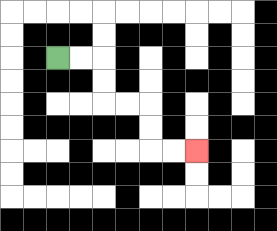{'start': '[2, 2]', 'end': '[8, 6]', 'path_directions': 'R,R,D,D,R,R,D,D,R,R', 'path_coordinates': '[[2, 2], [3, 2], [4, 2], [4, 3], [4, 4], [5, 4], [6, 4], [6, 5], [6, 6], [7, 6], [8, 6]]'}